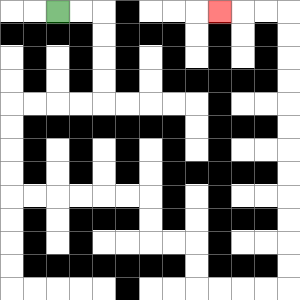{'start': '[2, 0]', 'end': '[9, 0]', 'path_directions': 'R,R,D,D,D,D,L,L,L,L,D,D,D,D,R,R,R,R,R,R,D,D,R,R,D,D,R,R,R,R,U,U,U,U,U,U,U,U,U,U,U,U,L,L,L', 'path_coordinates': '[[2, 0], [3, 0], [4, 0], [4, 1], [4, 2], [4, 3], [4, 4], [3, 4], [2, 4], [1, 4], [0, 4], [0, 5], [0, 6], [0, 7], [0, 8], [1, 8], [2, 8], [3, 8], [4, 8], [5, 8], [6, 8], [6, 9], [6, 10], [7, 10], [8, 10], [8, 11], [8, 12], [9, 12], [10, 12], [11, 12], [12, 12], [12, 11], [12, 10], [12, 9], [12, 8], [12, 7], [12, 6], [12, 5], [12, 4], [12, 3], [12, 2], [12, 1], [12, 0], [11, 0], [10, 0], [9, 0]]'}